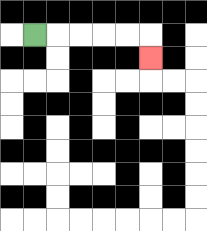{'start': '[1, 1]', 'end': '[6, 2]', 'path_directions': 'R,R,R,R,R,D', 'path_coordinates': '[[1, 1], [2, 1], [3, 1], [4, 1], [5, 1], [6, 1], [6, 2]]'}